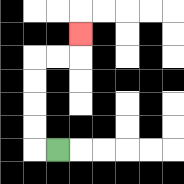{'start': '[2, 6]', 'end': '[3, 1]', 'path_directions': 'L,U,U,U,U,R,R,U', 'path_coordinates': '[[2, 6], [1, 6], [1, 5], [1, 4], [1, 3], [1, 2], [2, 2], [3, 2], [3, 1]]'}